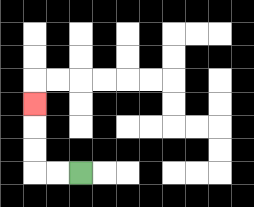{'start': '[3, 7]', 'end': '[1, 4]', 'path_directions': 'L,L,U,U,U', 'path_coordinates': '[[3, 7], [2, 7], [1, 7], [1, 6], [1, 5], [1, 4]]'}